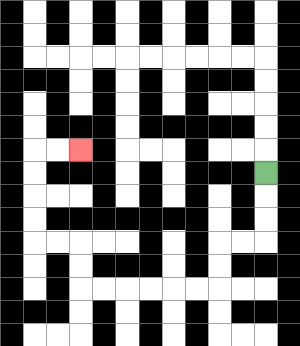{'start': '[11, 7]', 'end': '[3, 6]', 'path_directions': 'D,D,D,L,L,D,D,L,L,L,L,L,L,U,U,L,L,U,U,U,U,R,R', 'path_coordinates': '[[11, 7], [11, 8], [11, 9], [11, 10], [10, 10], [9, 10], [9, 11], [9, 12], [8, 12], [7, 12], [6, 12], [5, 12], [4, 12], [3, 12], [3, 11], [3, 10], [2, 10], [1, 10], [1, 9], [1, 8], [1, 7], [1, 6], [2, 6], [3, 6]]'}